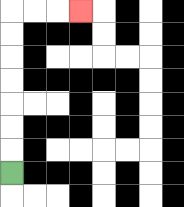{'start': '[0, 7]', 'end': '[3, 0]', 'path_directions': 'U,U,U,U,U,U,U,R,R,R', 'path_coordinates': '[[0, 7], [0, 6], [0, 5], [0, 4], [0, 3], [0, 2], [0, 1], [0, 0], [1, 0], [2, 0], [3, 0]]'}